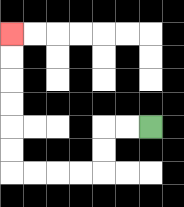{'start': '[6, 5]', 'end': '[0, 1]', 'path_directions': 'L,L,D,D,L,L,L,L,U,U,U,U,U,U', 'path_coordinates': '[[6, 5], [5, 5], [4, 5], [4, 6], [4, 7], [3, 7], [2, 7], [1, 7], [0, 7], [0, 6], [0, 5], [0, 4], [0, 3], [0, 2], [0, 1]]'}